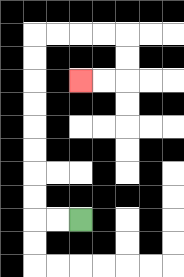{'start': '[3, 9]', 'end': '[3, 3]', 'path_directions': 'L,L,U,U,U,U,U,U,U,U,R,R,R,R,D,D,L,L', 'path_coordinates': '[[3, 9], [2, 9], [1, 9], [1, 8], [1, 7], [1, 6], [1, 5], [1, 4], [1, 3], [1, 2], [1, 1], [2, 1], [3, 1], [4, 1], [5, 1], [5, 2], [5, 3], [4, 3], [3, 3]]'}